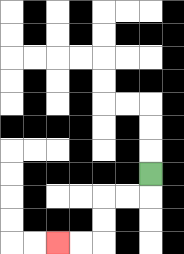{'start': '[6, 7]', 'end': '[2, 10]', 'path_directions': 'D,L,L,D,D,L,L', 'path_coordinates': '[[6, 7], [6, 8], [5, 8], [4, 8], [4, 9], [4, 10], [3, 10], [2, 10]]'}